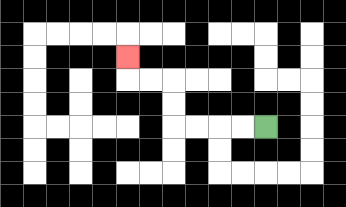{'start': '[11, 5]', 'end': '[5, 2]', 'path_directions': 'L,L,L,L,U,U,L,L,U', 'path_coordinates': '[[11, 5], [10, 5], [9, 5], [8, 5], [7, 5], [7, 4], [7, 3], [6, 3], [5, 3], [5, 2]]'}